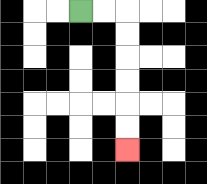{'start': '[3, 0]', 'end': '[5, 6]', 'path_directions': 'R,R,D,D,D,D,D,D', 'path_coordinates': '[[3, 0], [4, 0], [5, 0], [5, 1], [5, 2], [5, 3], [5, 4], [5, 5], [5, 6]]'}